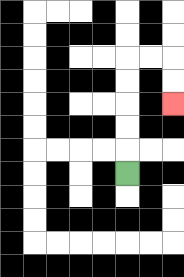{'start': '[5, 7]', 'end': '[7, 4]', 'path_directions': 'U,U,U,U,U,R,R,D,D', 'path_coordinates': '[[5, 7], [5, 6], [5, 5], [5, 4], [5, 3], [5, 2], [6, 2], [7, 2], [7, 3], [7, 4]]'}